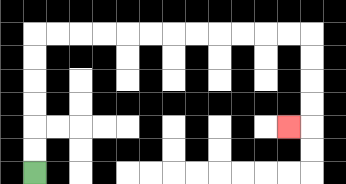{'start': '[1, 7]', 'end': '[12, 5]', 'path_directions': 'U,U,U,U,U,U,R,R,R,R,R,R,R,R,R,R,R,R,D,D,D,D,L', 'path_coordinates': '[[1, 7], [1, 6], [1, 5], [1, 4], [1, 3], [1, 2], [1, 1], [2, 1], [3, 1], [4, 1], [5, 1], [6, 1], [7, 1], [8, 1], [9, 1], [10, 1], [11, 1], [12, 1], [13, 1], [13, 2], [13, 3], [13, 4], [13, 5], [12, 5]]'}